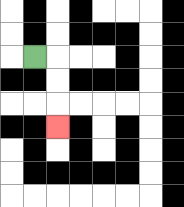{'start': '[1, 2]', 'end': '[2, 5]', 'path_directions': 'R,D,D,D', 'path_coordinates': '[[1, 2], [2, 2], [2, 3], [2, 4], [2, 5]]'}